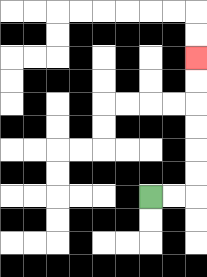{'start': '[6, 8]', 'end': '[8, 2]', 'path_directions': 'R,R,U,U,U,U,U,U', 'path_coordinates': '[[6, 8], [7, 8], [8, 8], [8, 7], [8, 6], [8, 5], [8, 4], [8, 3], [8, 2]]'}